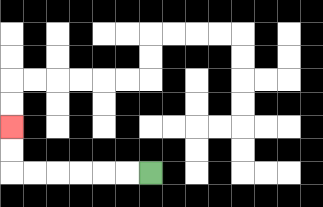{'start': '[6, 7]', 'end': '[0, 5]', 'path_directions': 'L,L,L,L,L,L,U,U', 'path_coordinates': '[[6, 7], [5, 7], [4, 7], [3, 7], [2, 7], [1, 7], [0, 7], [0, 6], [0, 5]]'}